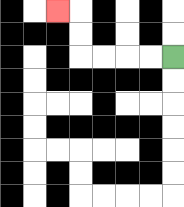{'start': '[7, 2]', 'end': '[2, 0]', 'path_directions': 'L,L,L,L,U,U,L', 'path_coordinates': '[[7, 2], [6, 2], [5, 2], [4, 2], [3, 2], [3, 1], [3, 0], [2, 0]]'}